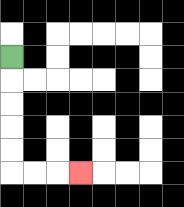{'start': '[0, 2]', 'end': '[3, 7]', 'path_directions': 'D,D,D,D,D,R,R,R', 'path_coordinates': '[[0, 2], [0, 3], [0, 4], [0, 5], [0, 6], [0, 7], [1, 7], [2, 7], [3, 7]]'}